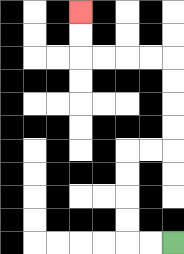{'start': '[7, 10]', 'end': '[3, 0]', 'path_directions': 'L,L,U,U,U,U,R,R,U,U,U,U,L,L,L,L,U,U', 'path_coordinates': '[[7, 10], [6, 10], [5, 10], [5, 9], [5, 8], [5, 7], [5, 6], [6, 6], [7, 6], [7, 5], [7, 4], [7, 3], [7, 2], [6, 2], [5, 2], [4, 2], [3, 2], [3, 1], [3, 0]]'}